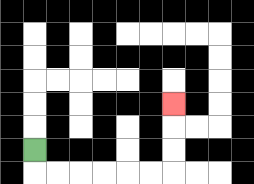{'start': '[1, 6]', 'end': '[7, 4]', 'path_directions': 'D,R,R,R,R,R,R,U,U,U', 'path_coordinates': '[[1, 6], [1, 7], [2, 7], [3, 7], [4, 7], [5, 7], [6, 7], [7, 7], [7, 6], [7, 5], [7, 4]]'}